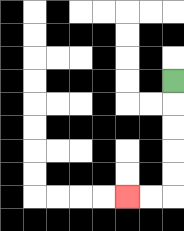{'start': '[7, 3]', 'end': '[5, 8]', 'path_directions': 'D,D,D,D,D,L,L', 'path_coordinates': '[[7, 3], [7, 4], [7, 5], [7, 6], [7, 7], [7, 8], [6, 8], [5, 8]]'}